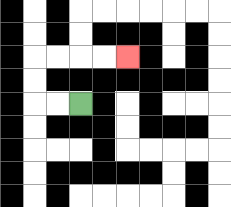{'start': '[3, 4]', 'end': '[5, 2]', 'path_directions': 'L,L,U,U,R,R,R,R', 'path_coordinates': '[[3, 4], [2, 4], [1, 4], [1, 3], [1, 2], [2, 2], [3, 2], [4, 2], [5, 2]]'}